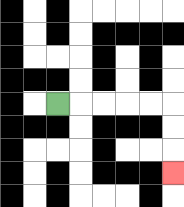{'start': '[2, 4]', 'end': '[7, 7]', 'path_directions': 'R,R,R,R,R,D,D,D', 'path_coordinates': '[[2, 4], [3, 4], [4, 4], [5, 4], [6, 4], [7, 4], [7, 5], [7, 6], [7, 7]]'}